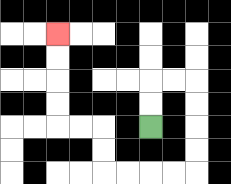{'start': '[6, 5]', 'end': '[2, 1]', 'path_directions': 'U,U,R,R,D,D,D,D,L,L,L,L,U,U,L,L,U,U,U,U', 'path_coordinates': '[[6, 5], [6, 4], [6, 3], [7, 3], [8, 3], [8, 4], [8, 5], [8, 6], [8, 7], [7, 7], [6, 7], [5, 7], [4, 7], [4, 6], [4, 5], [3, 5], [2, 5], [2, 4], [2, 3], [2, 2], [2, 1]]'}